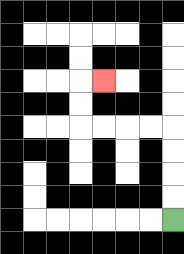{'start': '[7, 9]', 'end': '[4, 3]', 'path_directions': 'U,U,U,U,L,L,L,L,U,U,R', 'path_coordinates': '[[7, 9], [7, 8], [7, 7], [7, 6], [7, 5], [6, 5], [5, 5], [4, 5], [3, 5], [3, 4], [3, 3], [4, 3]]'}